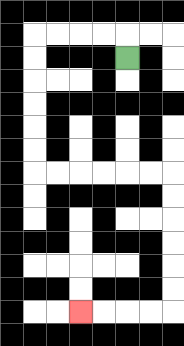{'start': '[5, 2]', 'end': '[3, 13]', 'path_directions': 'U,L,L,L,L,D,D,D,D,D,D,R,R,R,R,R,R,D,D,D,D,D,D,L,L,L,L', 'path_coordinates': '[[5, 2], [5, 1], [4, 1], [3, 1], [2, 1], [1, 1], [1, 2], [1, 3], [1, 4], [1, 5], [1, 6], [1, 7], [2, 7], [3, 7], [4, 7], [5, 7], [6, 7], [7, 7], [7, 8], [7, 9], [7, 10], [7, 11], [7, 12], [7, 13], [6, 13], [5, 13], [4, 13], [3, 13]]'}